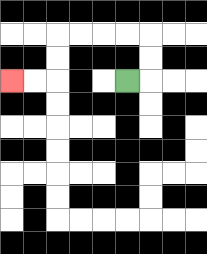{'start': '[5, 3]', 'end': '[0, 3]', 'path_directions': 'R,U,U,L,L,L,L,D,D,L,L', 'path_coordinates': '[[5, 3], [6, 3], [6, 2], [6, 1], [5, 1], [4, 1], [3, 1], [2, 1], [2, 2], [2, 3], [1, 3], [0, 3]]'}